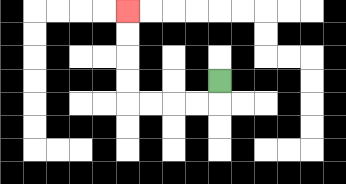{'start': '[9, 3]', 'end': '[5, 0]', 'path_directions': 'D,L,L,L,L,U,U,U,U', 'path_coordinates': '[[9, 3], [9, 4], [8, 4], [7, 4], [6, 4], [5, 4], [5, 3], [5, 2], [5, 1], [5, 0]]'}